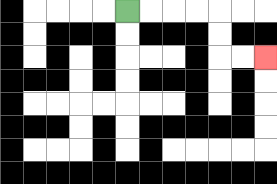{'start': '[5, 0]', 'end': '[11, 2]', 'path_directions': 'R,R,R,R,D,D,R,R', 'path_coordinates': '[[5, 0], [6, 0], [7, 0], [8, 0], [9, 0], [9, 1], [9, 2], [10, 2], [11, 2]]'}